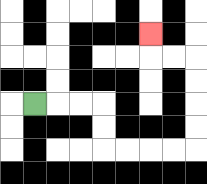{'start': '[1, 4]', 'end': '[6, 1]', 'path_directions': 'R,R,R,D,D,R,R,R,R,U,U,U,U,L,L,U', 'path_coordinates': '[[1, 4], [2, 4], [3, 4], [4, 4], [4, 5], [4, 6], [5, 6], [6, 6], [7, 6], [8, 6], [8, 5], [8, 4], [8, 3], [8, 2], [7, 2], [6, 2], [6, 1]]'}